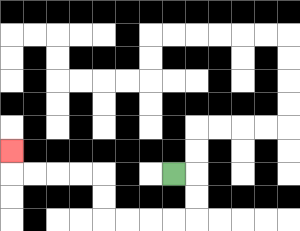{'start': '[7, 7]', 'end': '[0, 6]', 'path_directions': 'R,D,D,L,L,L,L,U,U,L,L,L,L,U', 'path_coordinates': '[[7, 7], [8, 7], [8, 8], [8, 9], [7, 9], [6, 9], [5, 9], [4, 9], [4, 8], [4, 7], [3, 7], [2, 7], [1, 7], [0, 7], [0, 6]]'}